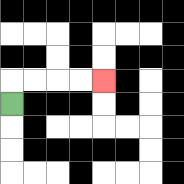{'start': '[0, 4]', 'end': '[4, 3]', 'path_directions': 'U,R,R,R,R', 'path_coordinates': '[[0, 4], [0, 3], [1, 3], [2, 3], [3, 3], [4, 3]]'}